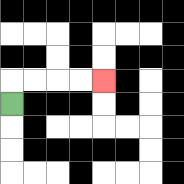{'start': '[0, 4]', 'end': '[4, 3]', 'path_directions': 'U,R,R,R,R', 'path_coordinates': '[[0, 4], [0, 3], [1, 3], [2, 3], [3, 3], [4, 3]]'}